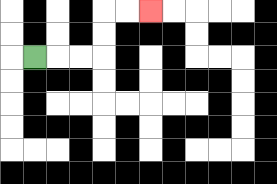{'start': '[1, 2]', 'end': '[6, 0]', 'path_directions': 'R,R,R,U,U,R,R', 'path_coordinates': '[[1, 2], [2, 2], [3, 2], [4, 2], [4, 1], [4, 0], [5, 0], [6, 0]]'}